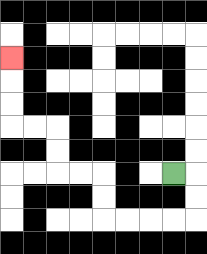{'start': '[7, 7]', 'end': '[0, 2]', 'path_directions': 'R,D,D,L,L,L,L,U,U,L,L,U,U,L,L,U,U,U', 'path_coordinates': '[[7, 7], [8, 7], [8, 8], [8, 9], [7, 9], [6, 9], [5, 9], [4, 9], [4, 8], [4, 7], [3, 7], [2, 7], [2, 6], [2, 5], [1, 5], [0, 5], [0, 4], [0, 3], [0, 2]]'}